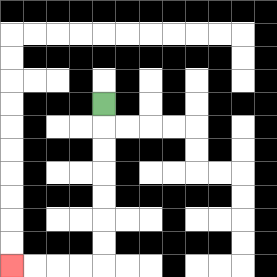{'start': '[4, 4]', 'end': '[0, 11]', 'path_directions': 'D,D,D,D,D,D,D,L,L,L,L', 'path_coordinates': '[[4, 4], [4, 5], [4, 6], [4, 7], [4, 8], [4, 9], [4, 10], [4, 11], [3, 11], [2, 11], [1, 11], [0, 11]]'}